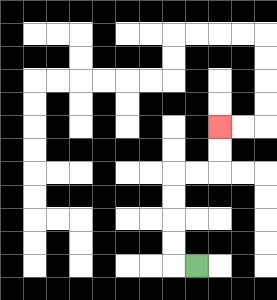{'start': '[8, 11]', 'end': '[9, 5]', 'path_directions': 'L,U,U,U,U,R,R,U,U', 'path_coordinates': '[[8, 11], [7, 11], [7, 10], [7, 9], [7, 8], [7, 7], [8, 7], [9, 7], [9, 6], [9, 5]]'}